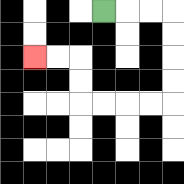{'start': '[4, 0]', 'end': '[1, 2]', 'path_directions': 'R,R,R,D,D,D,D,L,L,L,L,U,U,L,L', 'path_coordinates': '[[4, 0], [5, 0], [6, 0], [7, 0], [7, 1], [7, 2], [7, 3], [7, 4], [6, 4], [5, 4], [4, 4], [3, 4], [3, 3], [3, 2], [2, 2], [1, 2]]'}